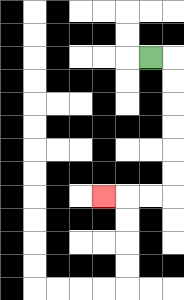{'start': '[6, 2]', 'end': '[4, 8]', 'path_directions': 'R,D,D,D,D,D,D,L,L,L', 'path_coordinates': '[[6, 2], [7, 2], [7, 3], [7, 4], [7, 5], [7, 6], [7, 7], [7, 8], [6, 8], [5, 8], [4, 8]]'}